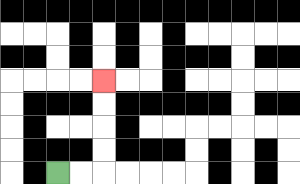{'start': '[2, 7]', 'end': '[4, 3]', 'path_directions': 'R,R,U,U,U,U', 'path_coordinates': '[[2, 7], [3, 7], [4, 7], [4, 6], [4, 5], [4, 4], [4, 3]]'}